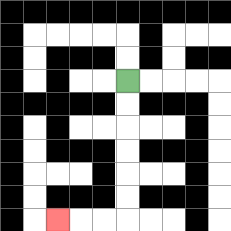{'start': '[5, 3]', 'end': '[2, 9]', 'path_directions': 'D,D,D,D,D,D,L,L,L', 'path_coordinates': '[[5, 3], [5, 4], [5, 5], [5, 6], [5, 7], [5, 8], [5, 9], [4, 9], [3, 9], [2, 9]]'}